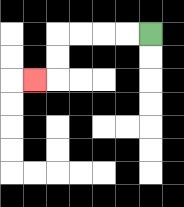{'start': '[6, 1]', 'end': '[1, 3]', 'path_directions': 'L,L,L,L,D,D,L', 'path_coordinates': '[[6, 1], [5, 1], [4, 1], [3, 1], [2, 1], [2, 2], [2, 3], [1, 3]]'}